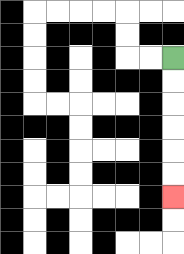{'start': '[7, 2]', 'end': '[7, 8]', 'path_directions': 'D,D,D,D,D,D', 'path_coordinates': '[[7, 2], [7, 3], [7, 4], [7, 5], [7, 6], [7, 7], [7, 8]]'}